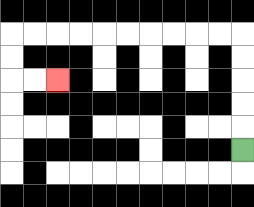{'start': '[10, 6]', 'end': '[2, 3]', 'path_directions': 'U,U,U,U,U,L,L,L,L,L,L,L,L,L,L,D,D,R,R', 'path_coordinates': '[[10, 6], [10, 5], [10, 4], [10, 3], [10, 2], [10, 1], [9, 1], [8, 1], [7, 1], [6, 1], [5, 1], [4, 1], [3, 1], [2, 1], [1, 1], [0, 1], [0, 2], [0, 3], [1, 3], [2, 3]]'}